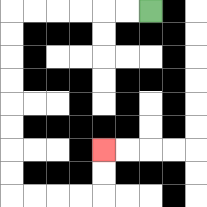{'start': '[6, 0]', 'end': '[4, 6]', 'path_directions': 'L,L,L,L,L,L,D,D,D,D,D,D,D,D,R,R,R,R,U,U', 'path_coordinates': '[[6, 0], [5, 0], [4, 0], [3, 0], [2, 0], [1, 0], [0, 0], [0, 1], [0, 2], [0, 3], [0, 4], [0, 5], [0, 6], [0, 7], [0, 8], [1, 8], [2, 8], [3, 8], [4, 8], [4, 7], [4, 6]]'}